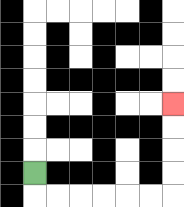{'start': '[1, 7]', 'end': '[7, 4]', 'path_directions': 'D,R,R,R,R,R,R,U,U,U,U', 'path_coordinates': '[[1, 7], [1, 8], [2, 8], [3, 8], [4, 8], [5, 8], [6, 8], [7, 8], [7, 7], [7, 6], [7, 5], [7, 4]]'}